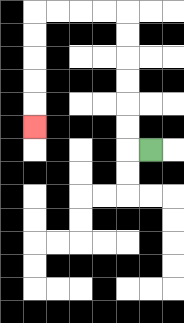{'start': '[6, 6]', 'end': '[1, 5]', 'path_directions': 'L,U,U,U,U,U,U,L,L,L,L,D,D,D,D,D', 'path_coordinates': '[[6, 6], [5, 6], [5, 5], [5, 4], [5, 3], [5, 2], [5, 1], [5, 0], [4, 0], [3, 0], [2, 0], [1, 0], [1, 1], [1, 2], [1, 3], [1, 4], [1, 5]]'}